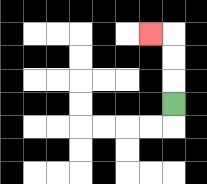{'start': '[7, 4]', 'end': '[6, 1]', 'path_directions': 'U,U,U,L', 'path_coordinates': '[[7, 4], [7, 3], [7, 2], [7, 1], [6, 1]]'}